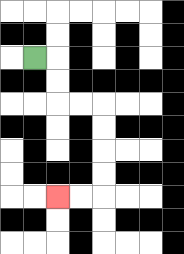{'start': '[1, 2]', 'end': '[2, 8]', 'path_directions': 'R,D,D,R,R,D,D,D,D,L,L', 'path_coordinates': '[[1, 2], [2, 2], [2, 3], [2, 4], [3, 4], [4, 4], [4, 5], [4, 6], [4, 7], [4, 8], [3, 8], [2, 8]]'}